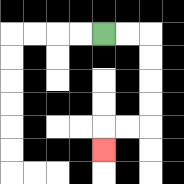{'start': '[4, 1]', 'end': '[4, 6]', 'path_directions': 'R,R,D,D,D,D,L,L,D', 'path_coordinates': '[[4, 1], [5, 1], [6, 1], [6, 2], [6, 3], [6, 4], [6, 5], [5, 5], [4, 5], [4, 6]]'}